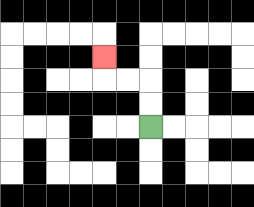{'start': '[6, 5]', 'end': '[4, 2]', 'path_directions': 'U,U,L,L,U', 'path_coordinates': '[[6, 5], [6, 4], [6, 3], [5, 3], [4, 3], [4, 2]]'}